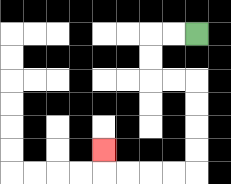{'start': '[8, 1]', 'end': '[4, 6]', 'path_directions': 'L,L,D,D,R,R,D,D,D,D,L,L,L,L,U', 'path_coordinates': '[[8, 1], [7, 1], [6, 1], [6, 2], [6, 3], [7, 3], [8, 3], [8, 4], [8, 5], [8, 6], [8, 7], [7, 7], [6, 7], [5, 7], [4, 7], [4, 6]]'}